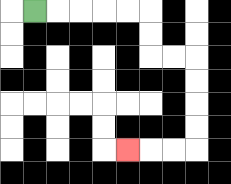{'start': '[1, 0]', 'end': '[5, 6]', 'path_directions': 'R,R,R,R,R,D,D,R,R,D,D,D,D,L,L,L', 'path_coordinates': '[[1, 0], [2, 0], [3, 0], [4, 0], [5, 0], [6, 0], [6, 1], [6, 2], [7, 2], [8, 2], [8, 3], [8, 4], [8, 5], [8, 6], [7, 6], [6, 6], [5, 6]]'}